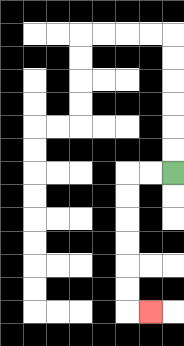{'start': '[7, 7]', 'end': '[6, 13]', 'path_directions': 'L,L,D,D,D,D,D,D,R', 'path_coordinates': '[[7, 7], [6, 7], [5, 7], [5, 8], [5, 9], [5, 10], [5, 11], [5, 12], [5, 13], [6, 13]]'}